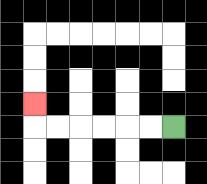{'start': '[7, 5]', 'end': '[1, 4]', 'path_directions': 'L,L,L,L,L,L,U', 'path_coordinates': '[[7, 5], [6, 5], [5, 5], [4, 5], [3, 5], [2, 5], [1, 5], [1, 4]]'}